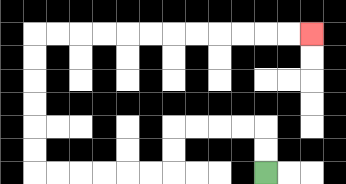{'start': '[11, 7]', 'end': '[13, 1]', 'path_directions': 'U,U,L,L,L,L,D,D,L,L,L,L,L,L,U,U,U,U,U,U,R,R,R,R,R,R,R,R,R,R,R,R', 'path_coordinates': '[[11, 7], [11, 6], [11, 5], [10, 5], [9, 5], [8, 5], [7, 5], [7, 6], [7, 7], [6, 7], [5, 7], [4, 7], [3, 7], [2, 7], [1, 7], [1, 6], [1, 5], [1, 4], [1, 3], [1, 2], [1, 1], [2, 1], [3, 1], [4, 1], [5, 1], [6, 1], [7, 1], [8, 1], [9, 1], [10, 1], [11, 1], [12, 1], [13, 1]]'}